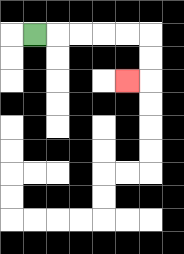{'start': '[1, 1]', 'end': '[5, 3]', 'path_directions': 'R,R,R,R,R,D,D,L', 'path_coordinates': '[[1, 1], [2, 1], [3, 1], [4, 1], [5, 1], [6, 1], [6, 2], [6, 3], [5, 3]]'}